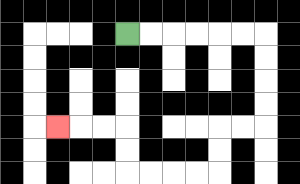{'start': '[5, 1]', 'end': '[2, 5]', 'path_directions': 'R,R,R,R,R,R,D,D,D,D,L,L,D,D,L,L,L,L,U,U,L,L,L', 'path_coordinates': '[[5, 1], [6, 1], [7, 1], [8, 1], [9, 1], [10, 1], [11, 1], [11, 2], [11, 3], [11, 4], [11, 5], [10, 5], [9, 5], [9, 6], [9, 7], [8, 7], [7, 7], [6, 7], [5, 7], [5, 6], [5, 5], [4, 5], [3, 5], [2, 5]]'}